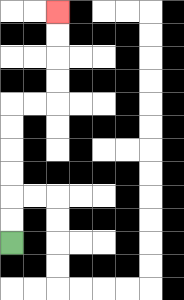{'start': '[0, 10]', 'end': '[2, 0]', 'path_directions': 'U,U,U,U,U,U,R,R,U,U,U,U', 'path_coordinates': '[[0, 10], [0, 9], [0, 8], [0, 7], [0, 6], [0, 5], [0, 4], [1, 4], [2, 4], [2, 3], [2, 2], [2, 1], [2, 0]]'}